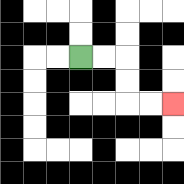{'start': '[3, 2]', 'end': '[7, 4]', 'path_directions': 'R,R,D,D,R,R', 'path_coordinates': '[[3, 2], [4, 2], [5, 2], [5, 3], [5, 4], [6, 4], [7, 4]]'}